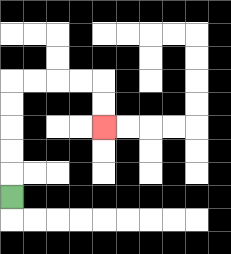{'start': '[0, 8]', 'end': '[4, 5]', 'path_directions': 'U,U,U,U,U,R,R,R,R,D,D', 'path_coordinates': '[[0, 8], [0, 7], [0, 6], [0, 5], [0, 4], [0, 3], [1, 3], [2, 3], [3, 3], [4, 3], [4, 4], [4, 5]]'}